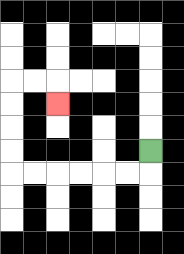{'start': '[6, 6]', 'end': '[2, 4]', 'path_directions': 'D,L,L,L,L,L,L,U,U,U,U,R,R,D', 'path_coordinates': '[[6, 6], [6, 7], [5, 7], [4, 7], [3, 7], [2, 7], [1, 7], [0, 7], [0, 6], [0, 5], [0, 4], [0, 3], [1, 3], [2, 3], [2, 4]]'}